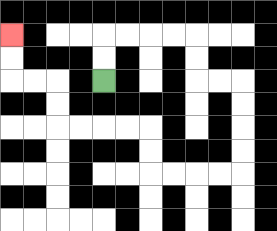{'start': '[4, 3]', 'end': '[0, 1]', 'path_directions': 'U,U,R,R,R,R,D,D,R,R,D,D,D,D,L,L,L,L,U,U,L,L,L,L,U,U,L,L,U,U', 'path_coordinates': '[[4, 3], [4, 2], [4, 1], [5, 1], [6, 1], [7, 1], [8, 1], [8, 2], [8, 3], [9, 3], [10, 3], [10, 4], [10, 5], [10, 6], [10, 7], [9, 7], [8, 7], [7, 7], [6, 7], [6, 6], [6, 5], [5, 5], [4, 5], [3, 5], [2, 5], [2, 4], [2, 3], [1, 3], [0, 3], [0, 2], [0, 1]]'}